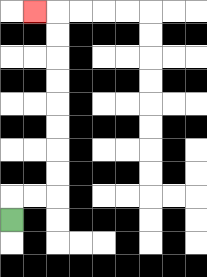{'start': '[0, 9]', 'end': '[1, 0]', 'path_directions': 'U,R,R,U,U,U,U,U,U,U,U,L', 'path_coordinates': '[[0, 9], [0, 8], [1, 8], [2, 8], [2, 7], [2, 6], [2, 5], [2, 4], [2, 3], [2, 2], [2, 1], [2, 0], [1, 0]]'}